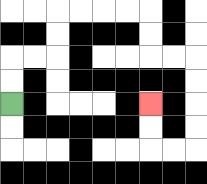{'start': '[0, 4]', 'end': '[6, 4]', 'path_directions': 'U,U,R,R,U,U,R,R,R,R,D,D,R,R,D,D,D,D,L,L,U,U', 'path_coordinates': '[[0, 4], [0, 3], [0, 2], [1, 2], [2, 2], [2, 1], [2, 0], [3, 0], [4, 0], [5, 0], [6, 0], [6, 1], [6, 2], [7, 2], [8, 2], [8, 3], [8, 4], [8, 5], [8, 6], [7, 6], [6, 6], [6, 5], [6, 4]]'}